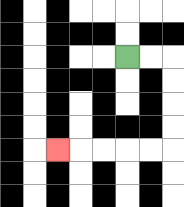{'start': '[5, 2]', 'end': '[2, 6]', 'path_directions': 'R,R,D,D,D,D,L,L,L,L,L', 'path_coordinates': '[[5, 2], [6, 2], [7, 2], [7, 3], [7, 4], [7, 5], [7, 6], [6, 6], [5, 6], [4, 6], [3, 6], [2, 6]]'}